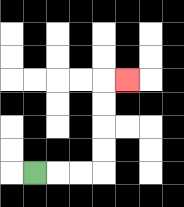{'start': '[1, 7]', 'end': '[5, 3]', 'path_directions': 'R,R,R,U,U,U,U,R', 'path_coordinates': '[[1, 7], [2, 7], [3, 7], [4, 7], [4, 6], [4, 5], [4, 4], [4, 3], [5, 3]]'}